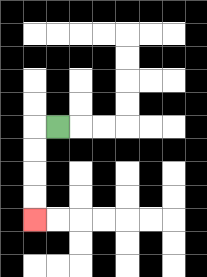{'start': '[2, 5]', 'end': '[1, 9]', 'path_directions': 'L,D,D,D,D', 'path_coordinates': '[[2, 5], [1, 5], [1, 6], [1, 7], [1, 8], [1, 9]]'}